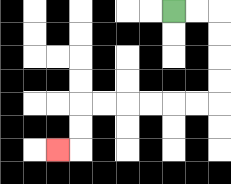{'start': '[7, 0]', 'end': '[2, 6]', 'path_directions': 'R,R,D,D,D,D,L,L,L,L,L,L,D,D,L', 'path_coordinates': '[[7, 0], [8, 0], [9, 0], [9, 1], [9, 2], [9, 3], [9, 4], [8, 4], [7, 4], [6, 4], [5, 4], [4, 4], [3, 4], [3, 5], [3, 6], [2, 6]]'}